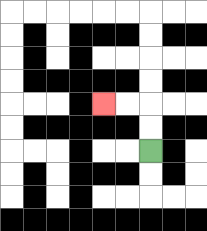{'start': '[6, 6]', 'end': '[4, 4]', 'path_directions': 'U,U,L,L', 'path_coordinates': '[[6, 6], [6, 5], [6, 4], [5, 4], [4, 4]]'}